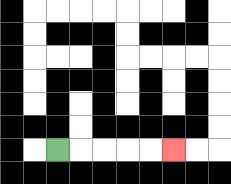{'start': '[2, 6]', 'end': '[7, 6]', 'path_directions': 'R,R,R,R,R', 'path_coordinates': '[[2, 6], [3, 6], [4, 6], [5, 6], [6, 6], [7, 6]]'}